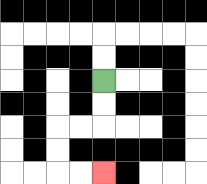{'start': '[4, 3]', 'end': '[4, 7]', 'path_directions': 'D,D,L,L,D,D,R,R', 'path_coordinates': '[[4, 3], [4, 4], [4, 5], [3, 5], [2, 5], [2, 6], [2, 7], [3, 7], [4, 7]]'}